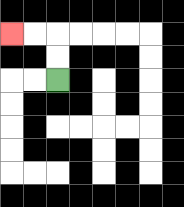{'start': '[2, 3]', 'end': '[0, 1]', 'path_directions': 'U,U,L,L', 'path_coordinates': '[[2, 3], [2, 2], [2, 1], [1, 1], [0, 1]]'}